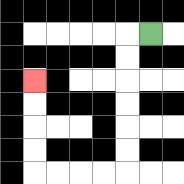{'start': '[6, 1]', 'end': '[1, 3]', 'path_directions': 'L,D,D,D,D,D,D,L,L,L,L,U,U,U,U', 'path_coordinates': '[[6, 1], [5, 1], [5, 2], [5, 3], [5, 4], [5, 5], [5, 6], [5, 7], [4, 7], [3, 7], [2, 7], [1, 7], [1, 6], [1, 5], [1, 4], [1, 3]]'}